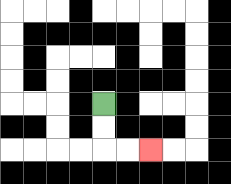{'start': '[4, 4]', 'end': '[6, 6]', 'path_directions': 'D,D,R,R', 'path_coordinates': '[[4, 4], [4, 5], [4, 6], [5, 6], [6, 6]]'}